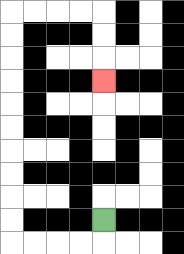{'start': '[4, 9]', 'end': '[4, 3]', 'path_directions': 'D,L,L,L,L,U,U,U,U,U,U,U,U,U,U,R,R,R,R,D,D,D', 'path_coordinates': '[[4, 9], [4, 10], [3, 10], [2, 10], [1, 10], [0, 10], [0, 9], [0, 8], [0, 7], [0, 6], [0, 5], [0, 4], [0, 3], [0, 2], [0, 1], [0, 0], [1, 0], [2, 0], [3, 0], [4, 0], [4, 1], [4, 2], [4, 3]]'}